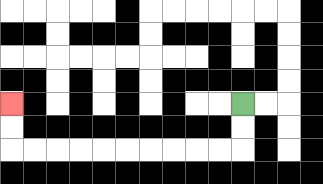{'start': '[10, 4]', 'end': '[0, 4]', 'path_directions': 'D,D,L,L,L,L,L,L,L,L,L,L,U,U', 'path_coordinates': '[[10, 4], [10, 5], [10, 6], [9, 6], [8, 6], [7, 6], [6, 6], [5, 6], [4, 6], [3, 6], [2, 6], [1, 6], [0, 6], [0, 5], [0, 4]]'}